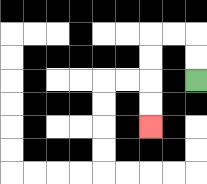{'start': '[8, 3]', 'end': '[6, 5]', 'path_directions': 'U,U,L,L,D,D,D,D', 'path_coordinates': '[[8, 3], [8, 2], [8, 1], [7, 1], [6, 1], [6, 2], [6, 3], [6, 4], [6, 5]]'}